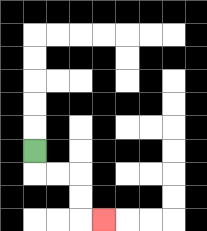{'start': '[1, 6]', 'end': '[4, 9]', 'path_directions': 'D,R,R,D,D,R', 'path_coordinates': '[[1, 6], [1, 7], [2, 7], [3, 7], [3, 8], [3, 9], [4, 9]]'}